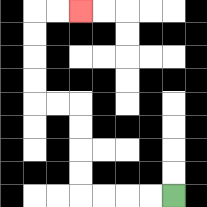{'start': '[7, 8]', 'end': '[3, 0]', 'path_directions': 'L,L,L,L,U,U,U,U,L,L,U,U,U,U,R,R', 'path_coordinates': '[[7, 8], [6, 8], [5, 8], [4, 8], [3, 8], [3, 7], [3, 6], [3, 5], [3, 4], [2, 4], [1, 4], [1, 3], [1, 2], [1, 1], [1, 0], [2, 0], [3, 0]]'}